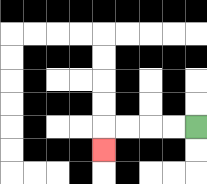{'start': '[8, 5]', 'end': '[4, 6]', 'path_directions': 'L,L,L,L,D', 'path_coordinates': '[[8, 5], [7, 5], [6, 5], [5, 5], [4, 5], [4, 6]]'}